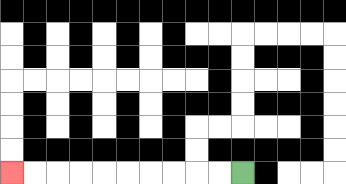{'start': '[10, 7]', 'end': '[0, 7]', 'path_directions': 'L,L,L,L,L,L,L,L,L,L', 'path_coordinates': '[[10, 7], [9, 7], [8, 7], [7, 7], [6, 7], [5, 7], [4, 7], [3, 7], [2, 7], [1, 7], [0, 7]]'}